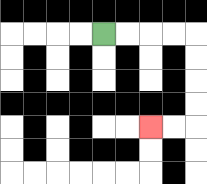{'start': '[4, 1]', 'end': '[6, 5]', 'path_directions': 'R,R,R,R,D,D,D,D,L,L', 'path_coordinates': '[[4, 1], [5, 1], [6, 1], [7, 1], [8, 1], [8, 2], [8, 3], [8, 4], [8, 5], [7, 5], [6, 5]]'}